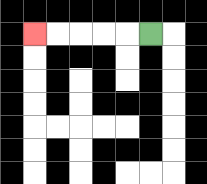{'start': '[6, 1]', 'end': '[1, 1]', 'path_directions': 'L,L,L,L,L', 'path_coordinates': '[[6, 1], [5, 1], [4, 1], [3, 1], [2, 1], [1, 1]]'}